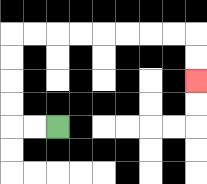{'start': '[2, 5]', 'end': '[8, 3]', 'path_directions': 'L,L,U,U,U,U,R,R,R,R,R,R,R,R,D,D', 'path_coordinates': '[[2, 5], [1, 5], [0, 5], [0, 4], [0, 3], [0, 2], [0, 1], [1, 1], [2, 1], [3, 1], [4, 1], [5, 1], [6, 1], [7, 1], [8, 1], [8, 2], [8, 3]]'}